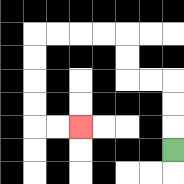{'start': '[7, 6]', 'end': '[3, 5]', 'path_directions': 'U,U,U,L,L,U,U,L,L,L,L,D,D,D,D,R,R', 'path_coordinates': '[[7, 6], [7, 5], [7, 4], [7, 3], [6, 3], [5, 3], [5, 2], [5, 1], [4, 1], [3, 1], [2, 1], [1, 1], [1, 2], [1, 3], [1, 4], [1, 5], [2, 5], [3, 5]]'}